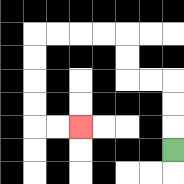{'start': '[7, 6]', 'end': '[3, 5]', 'path_directions': 'U,U,U,L,L,U,U,L,L,L,L,D,D,D,D,R,R', 'path_coordinates': '[[7, 6], [7, 5], [7, 4], [7, 3], [6, 3], [5, 3], [5, 2], [5, 1], [4, 1], [3, 1], [2, 1], [1, 1], [1, 2], [1, 3], [1, 4], [1, 5], [2, 5], [3, 5]]'}